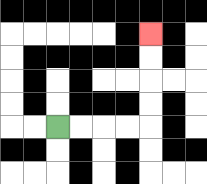{'start': '[2, 5]', 'end': '[6, 1]', 'path_directions': 'R,R,R,R,U,U,U,U', 'path_coordinates': '[[2, 5], [3, 5], [4, 5], [5, 5], [6, 5], [6, 4], [6, 3], [6, 2], [6, 1]]'}